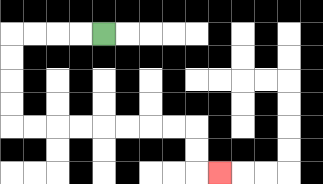{'start': '[4, 1]', 'end': '[9, 7]', 'path_directions': 'L,L,L,L,D,D,D,D,R,R,R,R,R,R,R,R,D,D,R', 'path_coordinates': '[[4, 1], [3, 1], [2, 1], [1, 1], [0, 1], [0, 2], [0, 3], [0, 4], [0, 5], [1, 5], [2, 5], [3, 5], [4, 5], [5, 5], [6, 5], [7, 5], [8, 5], [8, 6], [8, 7], [9, 7]]'}